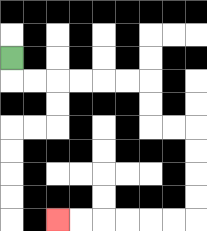{'start': '[0, 2]', 'end': '[2, 9]', 'path_directions': 'D,R,R,R,R,R,R,D,D,R,R,D,D,D,D,L,L,L,L,L,L', 'path_coordinates': '[[0, 2], [0, 3], [1, 3], [2, 3], [3, 3], [4, 3], [5, 3], [6, 3], [6, 4], [6, 5], [7, 5], [8, 5], [8, 6], [8, 7], [8, 8], [8, 9], [7, 9], [6, 9], [5, 9], [4, 9], [3, 9], [2, 9]]'}